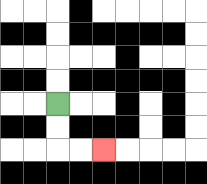{'start': '[2, 4]', 'end': '[4, 6]', 'path_directions': 'D,D,R,R', 'path_coordinates': '[[2, 4], [2, 5], [2, 6], [3, 6], [4, 6]]'}